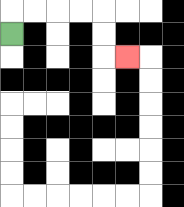{'start': '[0, 1]', 'end': '[5, 2]', 'path_directions': 'U,R,R,R,R,D,D,R', 'path_coordinates': '[[0, 1], [0, 0], [1, 0], [2, 0], [3, 0], [4, 0], [4, 1], [4, 2], [5, 2]]'}